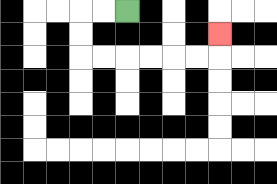{'start': '[5, 0]', 'end': '[9, 1]', 'path_directions': 'L,L,D,D,R,R,R,R,R,R,U', 'path_coordinates': '[[5, 0], [4, 0], [3, 0], [3, 1], [3, 2], [4, 2], [5, 2], [6, 2], [7, 2], [8, 2], [9, 2], [9, 1]]'}